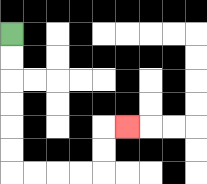{'start': '[0, 1]', 'end': '[5, 5]', 'path_directions': 'D,D,D,D,D,D,R,R,R,R,U,U,R', 'path_coordinates': '[[0, 1], [0, 2], [0, 3], [0, 4], [0, 5], [0, 6], [0, 7], [1, 7], [2, 7], [3, 7], [4, 7], [4, 6], [4, 5], [5, 5]]'}